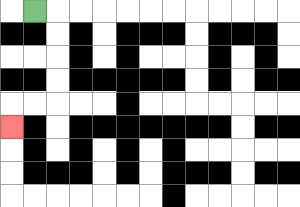{'start': '[1, 0]', 'end': '[0, 5]', 'path_directions': 'R,D,D,D,D,L,L,D', 'path_coordinates': '[[1, 0], [2, 0], [2, 1], [2, 2], [2, 3], [2, 4], [1, 4], [0, 4], [0, 5]]'}